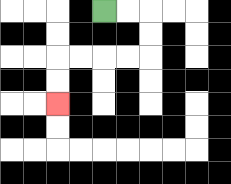{'start': '[4, 0]', 'end': '[2, 4]', 'path_directions': 'R,R,D,D,L,L,L,L,D,D', 'path_coordinates': '[[4, 0], [5, 0], [6, 0], [6, 1], [6, 2], [5, 2], [4, 2], [3, 2], [2, 2], [2, 3], [2, 4]]'}